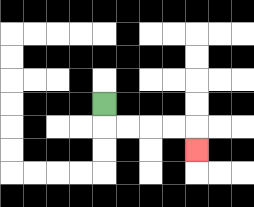{'start': '[4, 4]', 'end': '[8, 6]', 'path_directions': 'D,R,R,R,R,D', 'path_coordinates': '[[4, 4], [4, 5], [5, 5], [6, 5], [7, 5], [8, 5], [8, 6]]'}